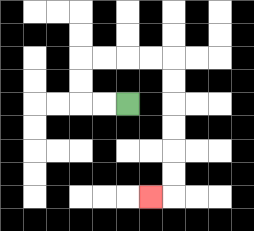{'start': '[5, 4]', 'end': '[6, 8]', 'path_directions': 'L,L,U,U,R,R,R,R,D,D,D,D,D,D,L', 'path_coordinates': '[[5, 4], [4, 4], [3, 4], [3, 3], [3, 2], [4, 2], [5, 2], [6, 2], [7, 2], [7, 3], [7, 4], [7, 5], [7, 6], [7, 7], [7, 8], [6, 8]]'}